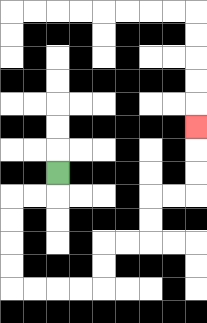{'start': '[2, 7]', 'end': '[8, 5]', 'path_directions': 'D,L,L,D,D,D,D,R,R,R,R,U,U,R,R,U,U,R,R,U,U,U', 'path_coordinates': '[[2, 7], [2, 8], [1, 8], [0, 8], [0, 9], [0, 10], [0, 11], [0, 12], [1, 12], [2, 12], [3, 12], [4, 12], [4, 11], [4, 10], [5, 10], [6, 10], [6, 9], [6, 8], [7, 8], [8, 8], [8, 7], [8, 6], [8, 5]]'}